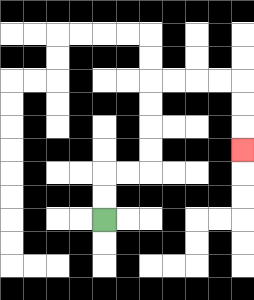{'start': '[4, 9]', 'end': '[10, 6]', 'path_directions': 'U,U,R,R,U,U,U,U,R,R,R,R,D,D,D', 'path_coordinates': '[[4, 9], [4, 8], [4, 7], [5, 7], [6, 7], [6, 6], [6, 5], [6, 4], [6, 3], [7, 3], [8, 3], [9, 3], [10, 3], [10, 4], [10, 5], [10, 6]]'}